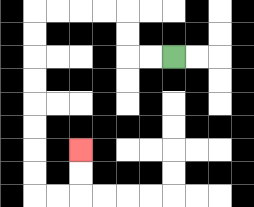{'start': '[7, 2]', 'end': '[3, 6]', 'path_directions': 'L,L,U,U,L,L,L,L,D,D,D,D,D,D,D,D,R,R,U,U', 'path_coordinates': '[[7, 2], [6, 2], [5, 2], [5, 1], [5, 0], [4, 0], [3, 0], [2, 0], [1, 0], [1, 1], [1, 2], [1, 3], [1, 4], [1, 5], [1, 6], [1, 7], [1, 8], [2, 8], [3, 8], [3, 7], [3, 6]]'}